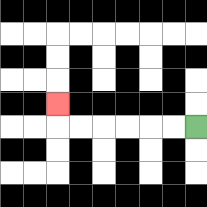{'start': '[8, 5]', 'end': '[2, 4]', 'path_directions': 'L,L,L,L,L,L,U', 'path_coordinates': '[[8, 5], [7, 5], [6, 5], [5, 5], [4, 5], [3, 5], [2, 5], [2, 4]]'}